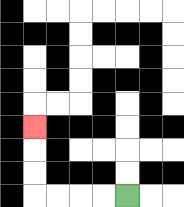{'start': '[5, 8]', 'end': '[1, 5]', 'path_directions': 'L,L,L,L,U,U,U', 'path_coordinates': '[[5, 8], [4, 8], [3, 8], [2, 8], [1, 8], [1, 7], [1, 6], [1, 5]]'}